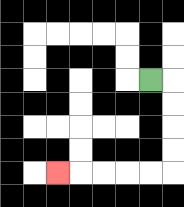{'start': '[6, 3]', 'end': '[2, 7]', 'path_directions': 'R,D,D,D,D,L,L,L,L,L', 'path_coordinates': '[[6, 3], [7, 3], [7, 4], [7, 5], [7, 6], [7, 7], [6, 7], [5, 7], [4, 7], [3, 7], [2, 7]]'}